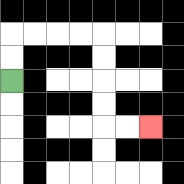{'start': '[0, 3]', 'end': '[6, 5]', 'path_directions': 'U,U,R,R,R,R,D,D,D,D,R,R', 'path_coordinates': '[[0, 3], [0, 2], [0, 1], [1, 1], [2, 1], [3, 1], [4, 1], [4, 2], [4, 3], [4, 4], [4, 5], [5, 5], [6, 5]]'}